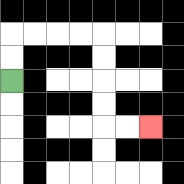{'start': '[0, 3]', 'end': '[6, 5]', 'path_directions': 'U,U,R,R,R,R,D,D,D,D,R,R', 'path_coordinates': '[[0, 3], [0, 2], [0, 1], [1, 1], [2, 1], [3, 1], [4, 1], [4, 2], [4, 3], [4, 4], [4, 5], [5, 5], [6, 5]]'}